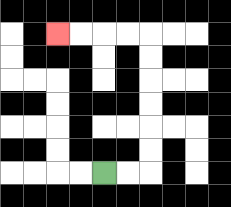{'start': '[4, 7]', 'end': '[2, 1]', 'path_directions': 'R,R,U,U,U,U,U,U,L,L,L,L', 'path_coordinates': '[[4, 7], [5, 7], [6, 7], [6, 6], [6, 5], [6, 4], [6, 3], [6, 2], [6, 1], [5, 1], [4, 1], [3, 1], [2, 1]]'}